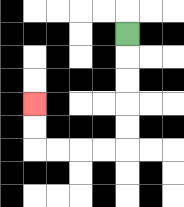{'start': '[5, 1]', 'end': '[1, 4]', 'path_directions': 'D,D,D,D,D,L,L,L,L,U,U', 'path_coordinates': '[[5, 1], [5, 2], [5, 3], [5, 4], [5, 5], [5, 6], [4, 6], [3, 6], [2, 6], [1, 6], [1, 5], [1, 4]]'}